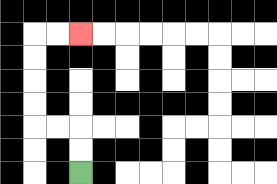{'start': '[3, 7]', 'end': '[3, 1]', 'path_directions': 'U,U,L,L,U,U,U,U,R,R', 'path_coordinates': '[[3, 7], [3, 6], [3, 5], [2, 5], [1, 5], [1, 4], [1, 3], [1, 2], [1, 1], [2, 1], [3, 1]]'}